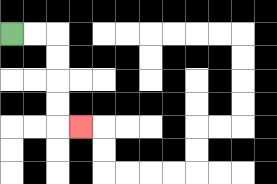{'start': '[0, 1]', 'end': '[3, 5]', 'path_directions': 'R,R,D,D,D,D,R', 'path_coordinates': '[[0, 1], [1, 1], [2, 1], [2, 2], [2, 3], [2, 4], [2, 5], [3, 5]]'}